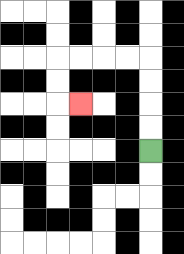{'start': '[6, 6]', 'end': '[3, 4]', 'path_directions': 'U,U,U,U,L,L,L,L,D,D,R', 'path_coordinates': '[[6, 6], [6, 5], [6, 4], [6, 3], [6, 2], [5, 2], [4, 2], [3, 2], [2, 2], [2, 3], [2, 4], [3, 4]]'}